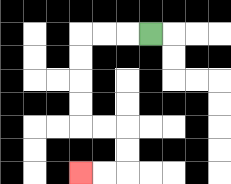{'start': '[6, 1]', 'end': '[3, 7]', 'path_directions': 'L,L,L,D,D,D,D,R,R,D,D,L,L', 'path_coordinates': '[[6, 1], [5, 1], [4, 1], [3, 1], [3, 2], [3, 3], [3, 4], [3, 5], [4, 5], [5, 5], [5, 6], [5, 7], [4, 7], [3, 7]]'}